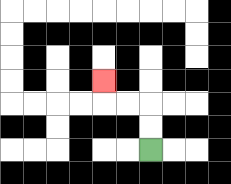{'start': '[6, 6]', 'end': '[4, 3]', 'path_directions': 'U,U,L,L,U', 'path_coordinates': '[[6, 6], [6, 5], [6, 4], [5, 4], [4, 4], [4, 3]]'}